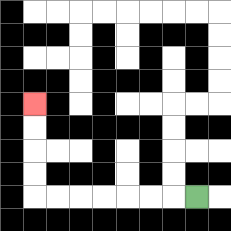{'start': '[8, 8]', 'end': '[1, 4]', 'path_directions': 'L,L,L,L,L,L,L,U,U,U,U', 'path_coordinates': '[[8, 8], [7, 8], [6, 8], [5, 8], [4, 8], [3, 8], [2, 8], [1, 8], [1, 7], [1, 6], [1, 5], [1, 4]]'}